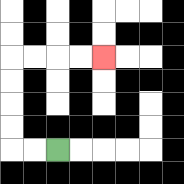{'start': '[2, 6]', 'end': '[4, 2]', 'path_directions': 'L,L,U,U,U,U,R,R,R,R', 'path_coordinates': '[[2, 6], [1, 6], [0, 6], [0, 5], [0, 4], [0, 3], [0, 2], [1, 2], [2, 2], [3, 2], [4, 2]]'}